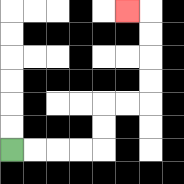{'start': '[0, 6]', 'end': '[5, 0]', 'path_directions': 'R,R,R,R,U,U,R,R,U,U,U,U,L', 'path_coordinates': '[[0, 6], [1, 6], [2, 6], [3, 6], [4, 6], [4, 5], [4, 4], [5, 4], [6, 4], [6, 3], [6, 2], [6, 1], [6, 0], [5, 0]]'}